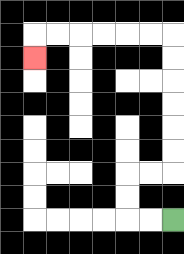{'start': '[7, 9]', 'end': '[1, 2]', 'path_directions': 'L,L,U,U,R,R,U,U,U,U,U,U,L,L,L,L,L,L,D', 'path_coordinates': '[[7, 9], [6, 9], [5, 9], [5, 8], [5, 7], [6, 7], [7, 7], [7, 6], [7, 5], [7, 4], [7, 3], [7, 2], [7, 1], [6, 1], [5, 1], [4, 1], [3, 1], [2, 1], [1, 1], [1, 2]]'}